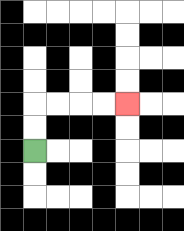{'start': '[1, 6]', 'end': '[5, 4]', 'path_directions': 'U,U,R,R,R,R', 'path_coordinates': '[[1, 6], [1, 5], [1, 4], [2, 4], [3, 4], [4, 4], [5, 4]]'}